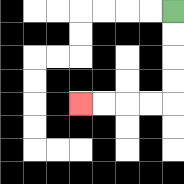{'start': '[7, 0]', 'end': '[3, 4]', 'path_directions': 'D,D,D,D,L,L,L,L', 'path_coordinates': '[[7, 0], [7, 1], [7, 2], [7, 3], [7, 4], [6, 4], [5, 4], [4, 4], [3, 4]]'}